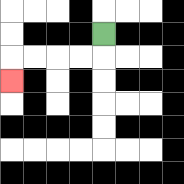{'start': '[4, 1]', 'end': '[0, 3]', 'path_directions': 'D,L,L,L,L,D', 'path_coordinates': '[[4, 1], [4, 2], [3, 2], [2, 2], [1, 2], [0, 2], [0, 3]]'}